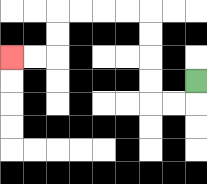{'start': '[8, 3]', 'end': '[0, 2]', 'path_directions': 'D,L,L,U,U,U,U,L,L,L,L,D,D,L,L', 'path_coordinates': '[[8, 3], [8, 4], [7, 4], [6, 4], [6, 3], [6, 2], [6, 1], [6, 0], [5, 0], [4, 0], [3, 0], [2, 0], [2, 1], [2, 2], [1, 2], [0, 2]]'}